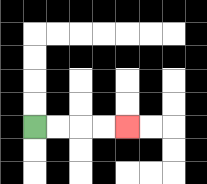{'start': '[1, 5]', 'end': '[5, 5]', 'path_directions': 'R,R,R,R', 'path_coordinates': '[[1, 5], [2, 5], [3, 5], [4, 5], [5, 5]]'}